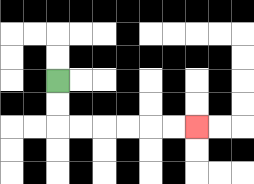{'start': '[2, 3]', 'end': '[8, 5]', 'path_directions': 'D,D,R,R,R,R,R,R', 'path_coordinates': '[[2, 3], [2, 4], [2, 5], [3, 5], [4, 5], [5, 5], [6, 5], [7, 5], [8, 5]]'}